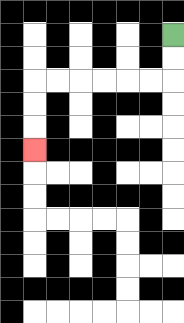{'start': '[7, 1]', 'end': '[1, 6]', 'path_directions': 'D,D,L,L,L,L,L,L,D,D,D', 'path_coordinates': '[[7, 1], [7, 2], [7, 3], [6, 3], [5, 3], [4, 3], [3, 3], [2, 3], [1, 3], [1, 4], [1, 5], [1, 6]]'}